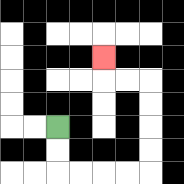{'start': '[2, 5]', 'end': '[4, 2]', 'path_directions': 'D,D,R,R,R,R,U,U,U,U,L,L,U', 'path_coordinates': '[[2, 5], [2, 6], [2, 7], [3, 7], [4, 7], [5, 7], [6, 7], [6, 6], [6, 5], [6, 4], [6, 3], [5, 3], [4, 3], [4, 2]]'}